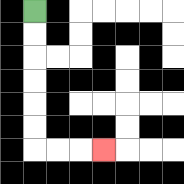{'start': '[1, 0]', 'end': '[4, 6]', 'path_directions': 'D,D,D,D,D,D,R,R,R', 'path_coordinates': '[[1, 0], [1, 1], [1, 2], [1, 3], [1, 4], [1, 5], [1, 6], [2, 6], [3, 6], [4, 6]]'}